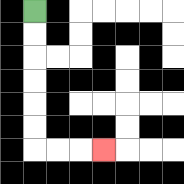{'start': '[1, 0]', 'end': '[4, 6]', 'path_directions': 'D,D,D,D,D,D,R,R,R', 'path_coordinates': '[[1, 0], [1, 1], [1, 2], [1, 3], [1, 4], [1, 5], [1, 6], [2, 6], [3, 6], [4, 6]]'}